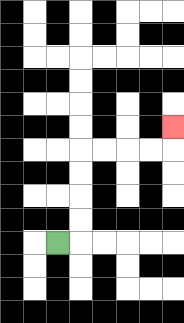{'start': '[2, 10]', 'end': '[7, 5]', 'path_directions': 'R,U,U,U,U,R,R,R,R,U', 'path_coordinates': '[[2, 10], [3, 10], [3, 9], [3, 8], [3, 7], [3, 6], [4, 6], [5, 6], [6, 6], [7, 6], [7, 5]]'}